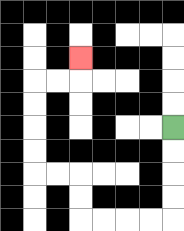{'start': '[7, 5]', 'end': '[3, 2]', 'path_directions': 'D,D,D,D,L,L,L,L,U,U,L,L,U,U,U,U,R,R,U', 'path_coordinates': '[[7, 5], [7, 6], [7, 7], [7, 8], [7, 9], [6, 9], [5, 9], [4, 9], [3, 9], [3, 8], [3, 7], [2, 7], [1, 7], [1, 6], [1, 5], [1, 4], [1, 3], [2, 3], [3, 3], [3, 2]]'}